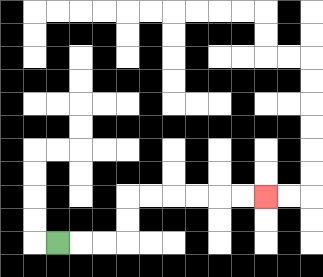{'start': '[2, 10]', 'end': '[11, 8]', 'path_directions': 'R,R,R,U,U,R,R,R,R,R,R', 'path_coordinates': '[[2, 10], [3, 10], [4, 10], [5, 10], [5, 9], [5, 8], [6, 8], [7, 8], [8, 8], [9, 8], [10, 8], [11, 8]]'}